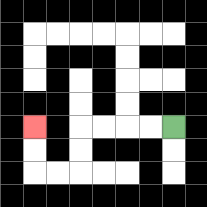{'start': '[7, 5]', 'end': '[1, 5]', 'path_directions': 'L,L,L,L,D,D,L,L,U,U', 'path_coordinates': '[[7, 5], [6, 5], [5, 5], [4, 5], [3, 5], [3, 6], [3, 7], [2, 7], [1, 7], [1, 6], [1, 5]]'}